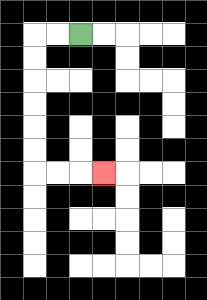{'start': '[3, 1]', 'end': '[4, 7]', 'path_directions': 'L,L,D,D,D,D,D,D,R,R,R', 'path_coordinates': '[[3, 1], [2, 1], [1, 1], [1, 2], [1, 3], [1, 4], [1, 5], [1, 6], [1, 7], [2, 7], [3, 7], [4, 7]]'}